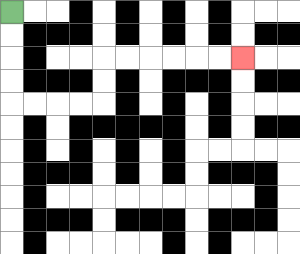{'start': '[0, 0]', 'end': '[10, 2]', 'path_directions': 'D,D,D,D,R,R,R,R,U,U,R,R,R,R,R,R', 'path_coordinates': '[[0, 0], [0, 1], [0, 2], [0, 3], [0, 4], [1, 4], [2, 4], [3, 4], [4, 4], [4, 3], [4, 2], [5, 2], [6, 2], [7, 2], [8, 2], [9, 2], [10, 2]]'}